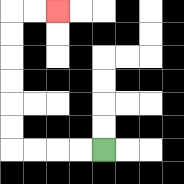{'start': '[4, 6]', 'end': '[2, 0]', 'path_directions': 'L,L,L,L,U,U,U,U,U,U,R,R', 'path_coordinates': '[[4, 6], [3, 6], [2, 6], [1, 6], [0, 6], [0, 5], [0, 4], [0, 3], [0, 2], [0, 1], [0, 0], [1, 0], [2, 0]]'}